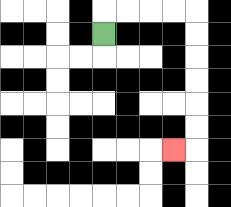{'start': '[4, 1]', 'end': '[7, 6]', 'path_directions': 'U,R,R,R,R,D,D,D,D,D,D,L', 'path_coordinates': '[[4, 1], [4, 0], [5, 0], [6, 0], [7, 0], [8, 0], [8, 1], [8, 2], [8, 3], [8, 4], [8, 5], [8, 6], [7, 6]]'}